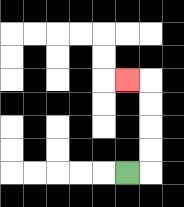{'start': '[5, 7]', 'end': '[5, 3]', 'path_directions': 'R,U,U,U,U,L', 'path_coordinates': '[[5, 7], [6, 7], [6, 6], [6, 5], [6, 4], [6, 3], [5, 3]]'}